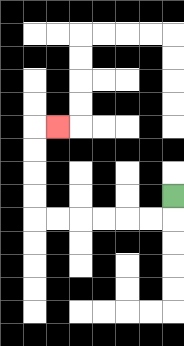{'start': '[7, 8]', 'end': '[2, 5]', 'path_directions': 'D,L,L,L,L,L,L,U,U,U,U,R', 'path_coordinates': '[[7, 8], [7, 9], [6, 9], [5, 9], [4, 9], [3, 9], [2, 9], [1, 9], [1, 8], [1, 7], [1, 6], [1, 5], [2, 5]]'}